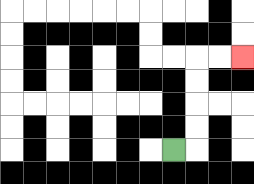{'start': '[7, 6]', 'end': '[10, 2]', 'path_directions': 'R,U,U,U,U,R,R', 'path_coordinates': '[[7, 6], [8, 6], [8, 5], [8, 4], [8, 3], [8, 2], [9, 2], [10, 2]]'}